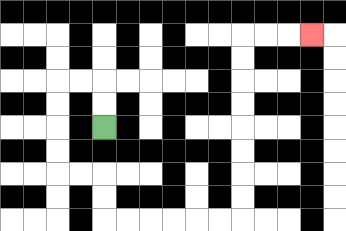{'start': '[4, 5]', 'end': '[13, 1]', 'path_directions': 'U,U,L,L,D,D,D,D,R,R,D,D,R,R,R,R,R,R,U,U,U,U,U,U,U,U,R,R,R', 'path_coordinates': '[[4, 5], [4, 4], [4, 3], [3, 3], [2, 3], [2, 4], [2, 5], [2, 6], [2, 7], [3, 7], [4, 7], [4, 8], [4, 9], [5, 9], [6, 9], [7, 9], [8, 9], [9, 9], [10, 9], [10, 8], [10, 7], [10, 6], [10, 5], [10, 4], [10, 3], [10, 2], [10, 1], [11, 1], [12, 1], [13, 1]]'}